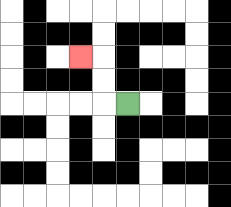{'start': '[5, 4]', 'end': '[3, 2]', 'path_directions': 'L,U,U,L', 'path_coordinates': '[[5, 4], [4, 4], [4, 3], [4, 2], [3, 2]]'}